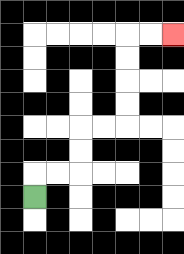{'start': '[1, 8]', 'end': '[7, 1]', 'path_directions': 'U,R,R,U,U,R,R,U,U,U,U,R,R', 'path_coordinates': '[[1, 8], [1, 7], [2, 7], [3, 7], [3, 6], [3, 5], [4, 5], [5, 5], [5, 4], [5, 3], [5, 2], [5, 1], [6, 1], [7, 1]]'}